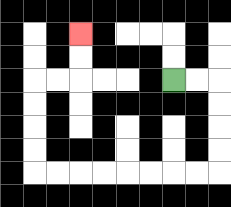{'start': '[7, 3]', 'end': '[3, 1]', 'path_directions': 'R,R,D,D,D,D,L,L,L,L,L,L,L,L,U,U,U,U,R,R,U,U', 'path_coordinates': '[[7, 3], [8, 3], [9, 3], [9, 4], [9, 5], [9, 6], [9, 7], [8, 7], [7, 7], [6, 7], [5, 7], [4, 7], [3, 7], [2, 7], [1, 7], [1, 6], [1, 5], [1, 4], [1, 3], [2, 3], [3, 3], [3, 2], [3, 1]]'}